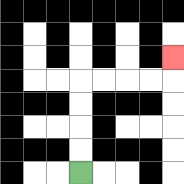{'start': '[3, 7]', 'end': '[7, 2]', 'path_directions': 'U,U,U,U,R,R,R,R,U', 'path_coordinates': '[[3, 7], [3, 6], [3, 5], [3, 4], [3, 3], [4, 3], [5, 3], [6, 3], [7, 3], [7, 2]]'}